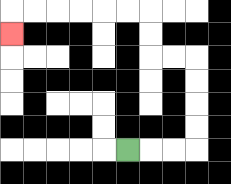{'start': '[5, 6]', 'end': '[0, 1]', 'path_directions': 'R,R,R,U,U,U,U,L,L,U,U,L,L,L,L,L,L,D', 'path_coordinates': '[[5, 6], [6, 6], [7, 6], [8, 6], [8, 5], [8, 4], [8, 3], [8, 2], [7, 2], [6, 2], [6, 1], [6, 0], [5, 0], [4, 0], [3, 0], [2, 0], [1, 0], [0, 0], [0, 1]]'}